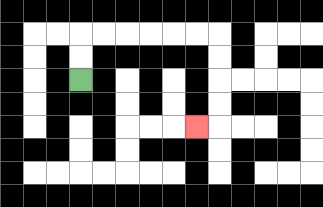{'start': '[3, 3]', 'end': '[8, 5]', 'path_directions': 'U,U,R,R,R,R,R,R,D,D,D,D,L', 'path_coordinates': '[[3, 3], [3, 2], [3, 1], [4, 1], [5, 1], [6, 1], [7, 1], [8, 1], [9, 1], [9, 2], [9, 3], [9, 4], [9, 5], [8, 5]]'}